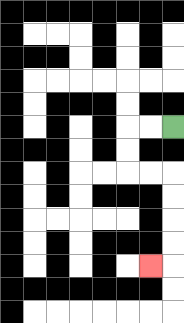{'start': '[7, 5]', 'end': '[6, 11]', 'path_directions': 'L,L,D,D,R,R,D,D,D,D,L', 'path_coordinates': '[[7, 5], [6, 5], [5, 5], [5, 6], [5, 7], [6, 7], [7, 7], [7, 8], [7, 9], [7, 10], [7, 11], [6, 11]]'}